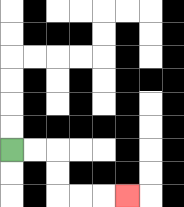{'start': '[0, 6]', 'end': '[5, 8]', 'path_directions': 'R,R,D,D,R,R,R', 'path_coordinates': '[[0, 6], [1, 6], [2, 6], [2, 7], [2, 8], [3, 8], [4, 8], [5, 8]]'}